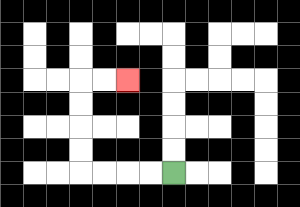{'start': '[7, 7]', 'end': '[5, 3]', 'path_directions': 'L,L,L,L,U,U,U,U,R,R', 'path_coordinates': '[[7, 7], [6, 7], [5, 7], [4, 7], [3, 7], [3, 6], [3, 5], [3, 4], [3, 3], [4, 3], [5, 3]]'}